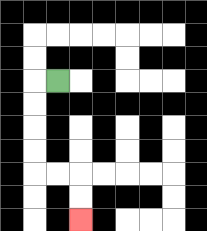{'start': '[2, 3]', 'end': '[3, 9]', 'path_directions': 'L,D,D,D,D,R,R,D,D', 'path_coordinates': '[[2, 3], [1, 3], [1, 4], [1, 5], [1, 6], [1, 7], [2, 7], [3, 7], [3, 8], [3, 9]]'}